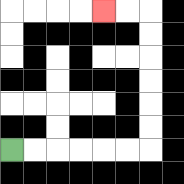{'start': '[0, 6]', 'end': '[4, 0]', 'path_directions': 'R,R,R,R,R,R,U,U,U,U,U,U,L,L', 'path_coordinates': '[[0, 6], [1, 6], [2, 6], [3, 6], [4, 6], [5, 6], [6, 6], [6, 5], [6, 4], [6, 3], [6, 2], [6, 1], [6, 0], [5, 0], [4, 0]]'}